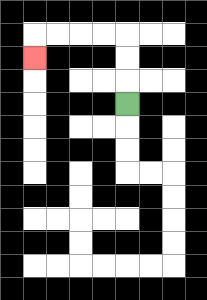{'start': '[5, 4]', 'end': '[1, 2]', 'path_directions': 'U,U,U,L,L,L,L,D', 'path_coordinates': '[[5, 4], [5, 3], [5, 2], [5, 1], [4, 1], [3, 1], [2, 1], [1, 1], [1, 2]]'}